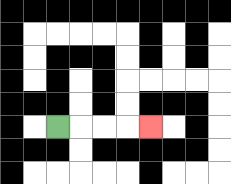{'start': '[2, 5]', 'end': '[6, 5]', 'path_directions': 'R,R,R,R', 'path_coordinates': '[[2, 5], [3, 5], [4, 5], [5, 5], [6, 5]]'}